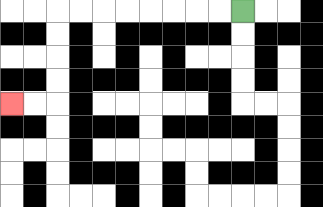{'start': '[10, 0]', 'end': '[0, 4]', 'path_directions': 'L,L,L,L,L,L,L,L,D,D,D,D,L,L', 'path_coordinates': '[[10, 0], [9, 0], [8, 0], [7, 0], [6, 0], [5, 0], [4, 0], [3, 0], [2, 0], [2, 1], [2, 2], [2, 3], [2, 4], [1, 4], [0, 4]]'}